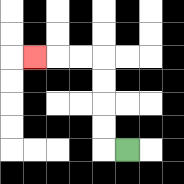{'start': '[5, 6]', 'end': '[1, 2]', 'path_directions': 'L,U,U,U,U,L,L,L', 'path_coordinates': '[[5, 6], [4, 6], [4, 5], [4, 4], [4, 3], [4, 2], [3, 2], [2, 2], [1, 2]]'}